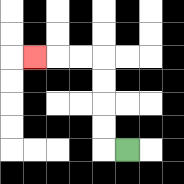{'start': '[5, 6]', 'end': '[1, 2]', 'path_directions': 'L,U,U,U,U,L,L,L', 'path_coordinates': '[[5, 6], [4, 6], [4, 5], [4, 4], [4, 3], [4, 2], [3, 2], [2, 2], [1, 2]]'}